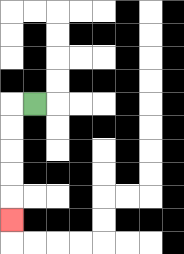{'start': '[1, 4]', 'end': '[0, 9]', 'path_directions': 'L,D,D,D,D,D', 'path_coordinates': '[[1, 4], [0, 4], [0, 5], [0, 6], [0, 7], [0, 8], [0, 9]]'}